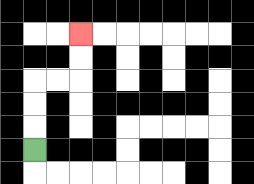{'start': '[1, 6]', 'end': '[3, 1]', 'path_directions': 'U,U,U,R,R,U,U', 'path_coordinates': '[[1, 6], [1, 5], [1, 4], [1, 3], [2, 3], [3, 3], [3, 2], [3, 1]]'}